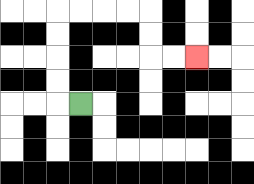{'start': '[3, 4]', 'end': '[8, 2]', 'path_directions': 'L,U,U,U,U,R,R,R,R,D,D,R,R', 'path_coordinates': '[[3, 4], [2, 4], [2, 3], [2, 2], [2, 1], [2, 0], [3, 0], [4, 0], [5, 0], [6, 0], [6, 1], [6, 2], [7, 2], [8, 2]]'}